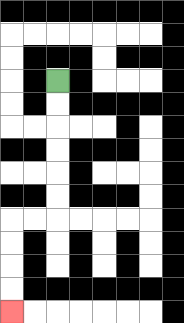{'start': '[2, 3]', 'end': '[0, 13]', 'path_directions': 'D,D,D,D,D,D,L,L,D,D,D,D', 'path_coordinates': '[[2, 3], [2, 4], [2, 5], [2, 6], [2, 7], [2, 8], [2, 9], [1, 9], [0, 9], [0, 10], [0, 11], [0, 12], [0, 13]]'}